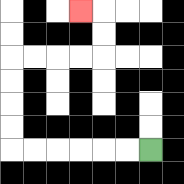{'start': '[6, 6]', 'end': '[3, 0]', 'path_directions': 'L,L,L,L,L,L,U,U,U,U,R,R,R,R,U,U,L', 'path_coordinates': '[[6, 6], [5, 6], [4, 6], [3, 6], [2, 6], [1, 6], [0, 6], [0, 5], [0, 4], [0, 3], [0, 2], [1, 2], [2, 2], [3, 2], [4, 2], [4, 1], [4, 0], [3, 0]]'}